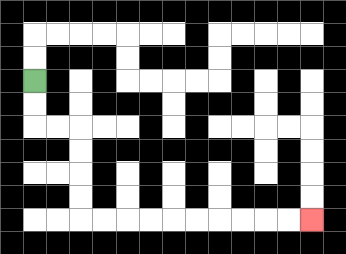{'start': '[1, 3]', 'end': '[13, 9]', 'path_directions': 'D,D,R,R,D,D,D,D,R,R,R,R,R,R,R,R,R,R', 'path_coordinates': '[[1, 3], [1, 4], [1, 5], [2, 5], [3, 5], [3, 6], [3, 7], [3, 8], [3, 9], [4, 9], [5, 9], [6, 9], [7, 9], [8, 9], [9, 9], [10, 9], [11, 9], [12, 9], [13, 9]]'}